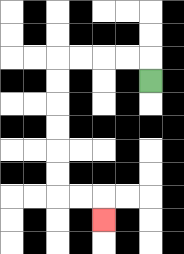{'start': '[6, 3]', 'end': '[4, 9]', 'path_directions': 'U,L,L,L,L,D,D,D,D,D,D,R,R,D', 'path_coordinates': '[[6, 3], [6, 2], [5, 2], [4, 2], [3, 2], [2, 2], [2, 3], [2, 4], [2, 5], [2, 6], [2, 7], [2, 8], [3, 8], [4, 8], [4, 9]]'}